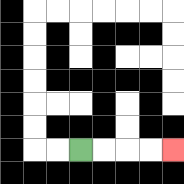{'start': '[3, 6]', 'end': '[7, 6]', 'path_directions': 'R,R,R,R', 'path_coordinates': '[[3, 6], [4, 6], [5, 6], [6, 6], [7, 6]]'}